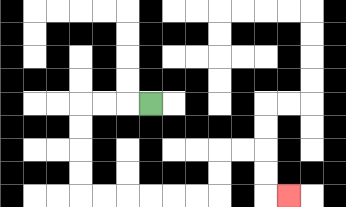{'start': '[6, 4]', 'end': '[12, 8]', 'path_directions': 'L,L,L,D,D,D,D,R,R,R,R,R,R,U,U,R,R,D,D,R', 'path_coordinates': '[[6, 4], [5, 4], [4, 4], [3, 4], [3, 5], [3, 6], [3, 7], [3, 8], [4, 8], [5, 8], [6, 8], [7, 8], [8, 8], [9, 8], [9, 7], [9, 6], [10, 6], [11, 6], [11, 7], [11, 8], [12, 8]]'}